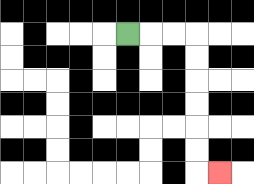{'start': '[5, 1]', 'end': '[9, 7]', 'path_directions': 'R,R,R,D,D,D,D,D,D,R', 'path_coordinates': '[[5, 1], [6, 1], [7, 1], [8, 1], [8, 2], [8, 3], [8, 4], [8, 5], [8, 6], [8, 7], [9, 7]]'}